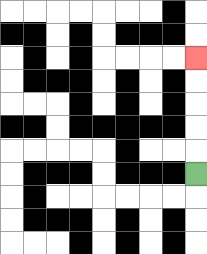{'start': '[8, 7]', 'end': '[8, 2]', 'path_directions': 'U,U,U,U,U', 'path_coordinates': '[[8, 7], [8, 6], [8, 5], [8, 4], [8, 3], [8, 2]]'}